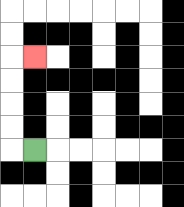{'start': '[1, 6]', 'end': '[1, 2]', 'path_directions': 'L,U,U,U,U,R', 'path_coordinates': '[[1, 6], [0, 6], [0, 5], [0, 4], [0, 3], [0, 2], [1, 2]]'}